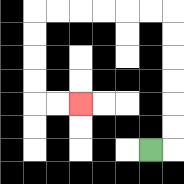{'start': '[6, 6]', 'end': '[3, 4]', 'path_directions': 'R,U,U,U,U,U,U,L,L,L,L,L,L,D,D,D,D,R,R', 'path_coordinates': '[[6, 6], [7, 6], [7, 5], [7, 4], [7, 3], [7, 2], [7, 1], [7, 0], [6, 0], [5, 0], [4, 0], [3, 0], [2, 0], [1, 0], [1, 1], [1, 2], [1, 3], [1, 4], [2, 4], [3, 4]]'}